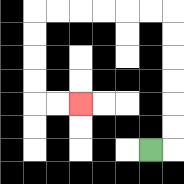{'start': '[6, 6]', 'end': '[3, 4]', 'path_directions': 'R,U,U,U,U,U,U,L,L,L,L,L,L,D,D,D,D,R,R', 'path_coordinates': '[[6, 6], [7, 6], [7, 5], [7, 4], [7, 3], [7, 2], [7, 1], [7, 0], [6, 0], [5, 0], [4, 0], [3, 0], [2, 0], [1, 0], [1, 1], [1, 2], [1, 3], [1, 4], [2, 4], [3, 4]]'}